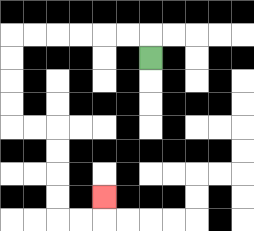{'start': '[6, 2]', 'end': '[4, 8]', 'path_directions': 'U,L,L,L,L,L,L,D,D,D,D,R,R,D,D,D,D,R,R,U', 'path_coordinates': '[[6, 2], [6, 1], [5, 1], [4, 1], [3, 1], [2, 1], [1, 1], [0, 1], [0, 2], [0, 3], [0, 4], [0, 5], [1, 5], [2, 5], [2, 6], [2, 7], [2, 8], [2, 9], [3, 9], [4, 9], [4, 8]]'}